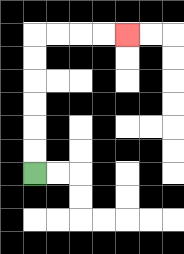{'start': '[1, 7]', 'end': '[5, 1]', 'path_directions': 'U,U,U,U,U,U,R,R,R,R', 'path_coordinates': '[[1, 7], [1, 6], [1, 5], [1, 4], [1, 3], [1, 2], [1, 1], [2, 1], [3, 1], [4, 1], [5, 1]]'}